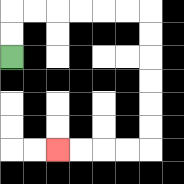{'start': '[0, 2]', 'end': '[2, 6]', 'path_directions': 'U,U,R,R,R,R,R,R,D,D,D,D,D,D,L,L,L,L', 'path_coordinates': '[[0, 2], [0, 1], [0, 0], [1, 0], [2, 0], [3, 0], [4, 0], [5, 0], [6, 0], [6, 1], [6, 2], [6, 3], [6, 4], [6, 5], [6, 6], [5, 6], [4, 6], [3, 6], [2, 6]]'}